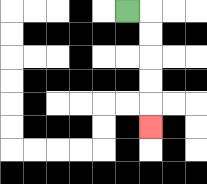{'start': '[5, 0]', 'end': '[6, 5]', 'path_directions': 'R,D,D,D,D,D', 'path_coordinates': '[[5, 0], [6, 0], [6, 1], [6, 2], [6, 3], [6, 4], [6, 5]]'}